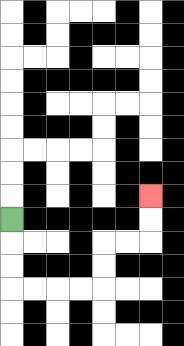{'start': '[0, 9]', 'end': '[6, 8]', 'path_directions': 'D,D,D,R,R,R,R,U,U,R,R,U,U', 'path_coordinates': '[[0, 9], [0, 10], [0, 11], [0, 12], [1, 12], [2, 12], [3, 12], [4, 12], [4, 11], [4, 10], [5, 10], [6, 10], [6, 9], [6, 8]]'}